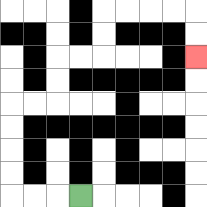{'start': '[3, 8]', 'end': '[8, 2]', 'path_directions': 'L,L,L,U,U,U,U,R,R,U,U,R,R,U,U,R,R,R,R,D,D', 'path_coordinates': '[[3, 8], [2, 8], [1, 8], [0, 8], [0, 7], [0, 6], [0, 5], [0, 4], [1, 4], [2, 4], [2, 3], [2, 2], [3, 2], [4, 2], [4, 1], [4, 0], [5, 0], [6, 0], [7, 0], [8, 0], [8, 1], [8, 2]]'}